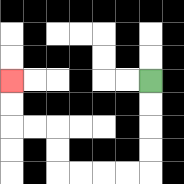{'start': '[6, 3]', 'end': '[0, 3]', 'path_directions': 'D,D,D,D,L,L,L,L,U,U,L,L,U,U', 'path_coordinates': '[[6, 3], [6, 4], [6, 5], [6, 6], [6, 7], [5, 7], [4, 7], [3, 7], [2, 7], [2, 6], [2, 5], [1, 5], [0, 5], [0, 4], [0, 3]]'}